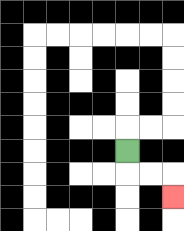{'start': '[5, 6]', 'end': '[7, 8]', 'path_directions': 'D,R,R,D', 'path_coordinates': '[[5, 6], [5, 7], [6, 7], [7, 7], [7, 8]]'}